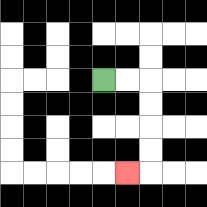{'start': '[4, 3]', 'end': '[5, 7]', 'path_directions': 'R,R,D,D,D,D,L', 'path_coordinates': '[[4, 3], [5, 3], [6, 3], [6, 4], [6, 5], [6, 6], [6, 7], [5, 7]]'}